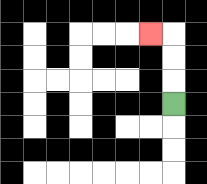{'start': '[7, 4]', 'end': '[6, 1]', 'path_directions': 'U,U,U,L', 'path_coordinates': '[[7, 4], [7, 3], [7, 2], [7, 1], [6, 1]]'}